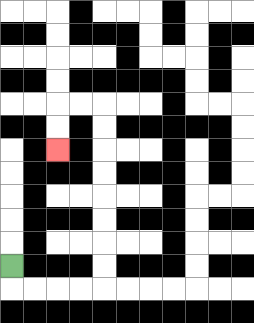{'start': '[0, 11]', 'end': '[2, 6]', 'path_directions': 'D,R,R,R,R,U,U,U,U,U,U,U,U,L,L,D,D', 'path_coordinates': '[[0, 11], [0, 12], [1, 12], [2, 12], [3, 12], [4, 12], [4, 11], [4, 10], [4, 9], [4, 8], [4, 7], [4, 6], [4, 5], [4, 4], [3, 4], [2, 4], [2, 5], [2, 6]]'}